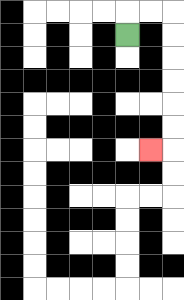{'start': '[5, 1]', 'end': '[6, 6]', 'path_directions': 'U,R,R,D,D,D,D,D,D,L', 'path_coordinates': '[[5, 1], [5, 0], [6, 0], [7, 0], [7, 1], [7, 2], [7, 3], [7, 4], [7, 5], [7, 6], [6, 6]]'}